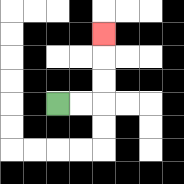{'start': '[2, 4]', 'end': '[4, 1]', 'path_directions': 'R,R,U,U,U', 'path_coordinates': '[[2, 4], [3, 4], [4, 4], [4, 3], [4, 2], [4, 1]]'}